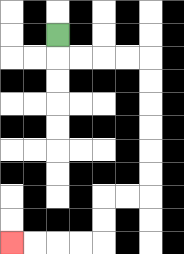{'start': '[2, 1]', 'end': '[0, 10]', 'path_directions': 'D,R,R,R,R,D,D,D,D,D,D,L,L,D,D,L,L,L,L', 'path_coordinates': '[[2, 1], [2, 2], [3, 2], [4, 2], [5, 2], [6, 2], [6, 3], [6, 4], [6, 5], [6, 6], [6, 7], [6, 8], [5, 8], [4, 8], [4, 9], [4, 10], [3, 10], [2, 10], [1, 10], [0, 10]]'}